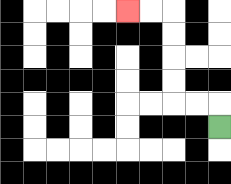{'start': '[9, 5]', 'end': '[5, 0]', 'path_directions': 'U,L,L,U,U,U,U,L,L', 'path_coordinates': '[[9, 5], [9, 4], [8, 4], [7, 4], [7, 3], [7, 2], [7, 1], [7, 0], [6, 0], [5, 0]]'}